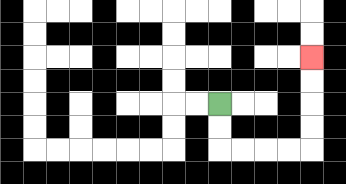{'start': '[9, 4]', 'end': '[13, 2]', 'path_directions': 'D,D,R,R,R,R,U,U,U,U', 'path_coordinates': '[[9, 4], [9, 5], [9, 6], [10, 6], [11, 6], [12, 6], [13, 6], [13, 5], [13, 4], [13, 3], [13, 2]]'}